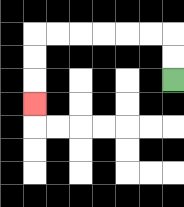{'start': '[7, 3]', 'end': '[1, 4]', 'path_directions': 'U,U,L,L,L,L,L,L,D,D,D', 'path_coordinates': '[[7, 3], [7, 2], [7, 1], [6, 1], [5, 1], [4, 1], [3, 1], [2, 1], [1, 1], [1, 2], [1, 3], [1, 4]]'}